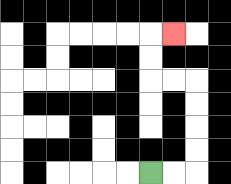{'start': '[6, 7]', 'end': '[7, 1]', 'path_directions': 'R,R,U,U,U,U,L,L,U,U,R', 'path_coordinates': '[[6, 7], [7, 7], [8, 7], [8, 6], [8, 5], [8, 4], [8, 3], [7, 3], [6, 3], [6, 2], [6, 1], [7, 1]]'}